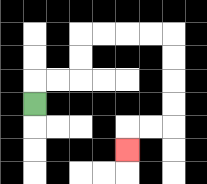{'start': '[1, 4]', 'end': '[5, 6]', 'path_directions': 'U,R,R,U,U,R,R,R,R,D,D,D,D,L,L,D', 'path_coordinates': '[[1, 4], [1, 3], [2, 3], [3, 3], [3, 2], [3, 1], [4, 1], [5, 1], [6, 1], [7, 1], [7, 2], [7, 3], [7, 4], [7, 5], [6, 5], [5, 5], [5, 6]]'}